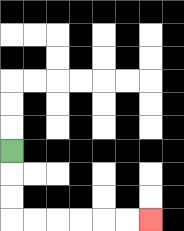{'start': '[0, 6]', 'end': '[6, 9]', 'path_directions': 'D,D,D,R,R,R,R,R,R', 'path_coordinates': '[[0, 6], [0, 7], [0, 8], [0, 9], [1, 9], [2, 9], [3, 9], [4, 9], [5, 9], [6, 9]]'}